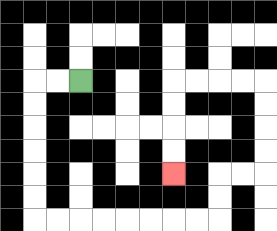{'start': '[3, 3]', 'end': '[7, 7]', 'path_directions': 'L,L,D,D,D,D,D,D,R,R,R,R,R,R,R,R,U,U,R,R,U,U,U,U,L,L,L,L,D,D,D,D', 'path_coordinates': '[[3, 3], [2, 3], [1, 3], [1, 4], [1, 5], [1, 6], [1, 7], [1, 8], [1, 9], [2, 9], [3, 9], [4, 9], [5, 9], [6, 9], [7, 9], [8, 9], [9, 9], [9, 8], [9, 7], [10, 7], [11, 7], [11, 6], [11, 5], [11, 4], [11, 3], [10, 3], [9, 3], [8, 3], [7, 3], [7, 4], [7, 5], [7, 6], [7, 7]]'}